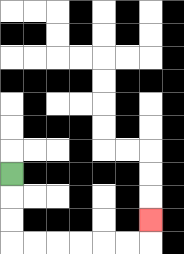{'start': '[0, 7]', 'end': '[6, 9]', 'path_directions': 'D,D,D,R,R,R,R,R,R,U', 'path_coordinates': '[[0, 7], [0, 8], [0, 9], [0, 10], [1, 10], [2, 10], [3, 10], [4, 10], [5, 10], [6, 10], [6, 9]]'}